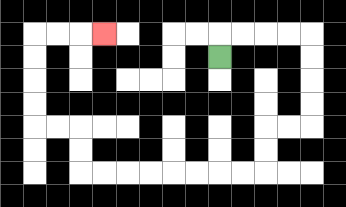{'start': '[9, 2]', 'end': '[4, 1]', 'path_directions': 'U,R,R,R,R,D,D,D,D,L,L,D,D,L,L,L,L,L,L,L,L,U,U,L,L,U,U,U,U,R,R,R', 'path_coordinates': '[[9, 2], [9, 1], [10, 1], [11, 1], [12, 1], [13, 1], [13, 2], [13, 3], [13, 4], [13, 5], [12, 5], [11, 5], [11, 6], [11, 7], [10, 7], [9, 7], [8, 7], [7, 7], [6, 7], [5, 7], [4, 7], [3, 7], [3, 6], [3, 5], [2, 5], [1, 5], [1, 4], [1, 3], [1, 2], [1, 1], [2, 1], [3, 1], [4, 1]]'}